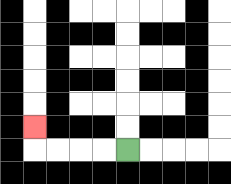{'start': '[5, 6]', 'end': '[1, 5]', 'path_directions': 'L,L,L,L,U', 'path_coordinates': '[[5, 6], [4, 6], [3, 6], [2, 6], [1, 6], [1, 5]]'}